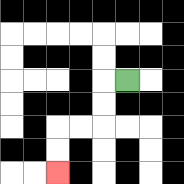{'start': '[5, 3]', 'end': '[2, 7]', 'path_directions': 'L,D,D,L,L,D,D', 'path_coordinates': '[[5, 3], [4, 3], [4, 4], [4, 5], [3, 5], [2, 5], [2, 6], [2, 7]]'}